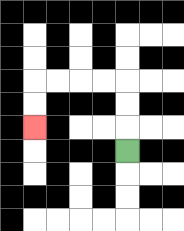{'start': '[5, 6]', 'end': '[1, 5]', 'path_directions': 'U,U,U,L,L,L,L,D,D', 'path_coordinates': '[[5, 6], [5, 5], [5, 4], [5, 3], [4, 3], [3, 3], [2, 3], [1, 3], [1, 4], [1, 5]]'}